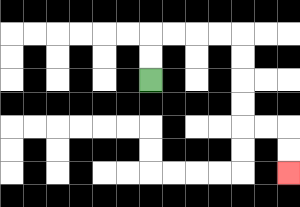{'start': '[6, 3]', 'end': '[12, 7]', 'path_directions': 'U,U,R,R,R,R,D,D,D,D,R,R,D,D', 'path_coordinates': '[[6, 3], [6, 2], [6, 1], [7, 1], [8, 1], [9, 1], [10, 1], [10, 2], [10, 3], [10, 4], [10, 5], [11, 5], [12, 5], [12, 6], [12, 7]]'}